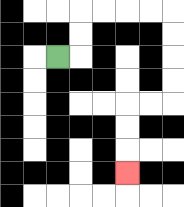{'start': '[2, 2]', 'end': '[5, 7]', 'path_directions': 'R,U,U,R,R,R,R,D,D,D,D,L,L,D,D,D', 'path_coordinates': '[[2, 2], [3, 2], [3, 1], [3, 0], [4, 0], [5, 0], [6, 0], [7, 0], [7, 1], [7, 2], [7, 3], [7, 4], [6, 4], [5, 4], [5, 5], [5, 6], [5, 7]]'}